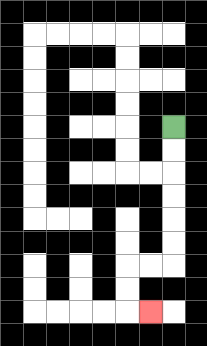{'start': '[7, 5]', 'end': '[6, 13]', 'path_directions': 'D,D,D,D,D,D,L,L,D,D,R', 'path_coordinates': '[[7, 5], [7, 6], [7, 7], [7, 8], [7, 9], [7, 10], [7, 11], [6, 11], [5, 11], [5, 12], [5, 13], [6, 13]]'}